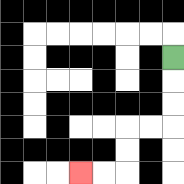{'start': '[7, 2]', 'end': '[3, 7]', 'path_directions': 'D,D,D,L,L,D,D,L,L', 'path_coordinates': '[[7, 2], [7, 3], [7, 4], [7, 5], [6, 5], [5, 5], [5, 6], [5, 7], [4, 7], [3, 7]]'}